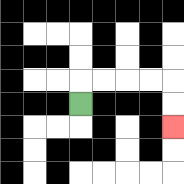{'start': '[3, 4]', 'end': '[7, 5]', 'path_directions': 'U,R,R,R,R,D,D', 'path_coordinates': '[[3, 4], [3, 3], [4, 3], [5, 3], [6, 3], [7, 3], [7, 4], [7, 5]]'}